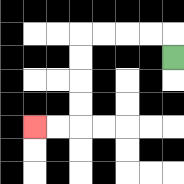{'start': '[7, 2]', 'end': '[1, 5]', 'path_directions': 'U,L,L,L,L,D,D,D,D,L,L', 'path_coordinates': '[[7, 2], [7, 1], [6, 1], [5, 1], [4, 1], [3, 1], [3, 2], [3, 3], [3, 4], [3, 5], [2, 5], [1, 5]]'}